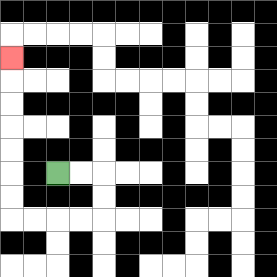{'start': '[2, 7]', 'end': '[0, 2]', 'path_directions': 'R,R,D,D,L,L,L,L,U,U,U,U,U,U,U', 'path_coordinates': '[[2, 7], [3, 7], [4, 7], [4, 8], [4, 9], [3, 9], [2, 9], [1, 9], [0, 9], [0, 8], [0, 7], [0, 6], [0, 5], [0, 4], [0, 3], [0, 2]]'}